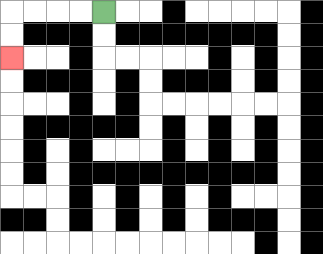{'start': '[4, 0]', 'end': '[0, 2]', 'path_directions': 'L,L,L,L,D,D', 'path_coordinates': '[[4, 0], [3, 0], [2, 0], [1, 0], [0, 0], [0, 1], [0, 2]]'}